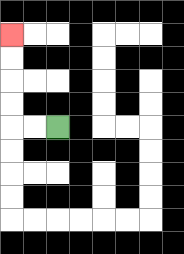{'start': '[2, 5]', 'end': '[0, 1]', 'path_directions': 'L,L,U,U,U,U', 'path_coordinates': '[[2, 5], [1, 5], [0, 5], [0, 4], [0, 3], [0, 2], [0, 1]]'}